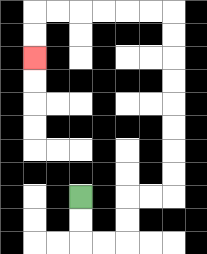{'start': '[3, 8]', 'end': '[1, 2]', 'path_directions': 'D,D,R,R,U,U,R,R,U,U,U,U,U,U,U,U,L,L,L,L,L,L,D,D', 'path_coordinates': '[[3, 8], [3, 9], [3, 10], [4, 10], [5, 10], [5, 9], [5, 8], [6, 8], [7, 8], [7, 7], [7, 6], [7, 5], [7, 4], [7, 3], [7, 2], [7, 1], [7, 0], [6, 0], [5, 0], [4, 0], [3, 0], [2, 0], [1, 0], [1, 1], [1, 2]]'}